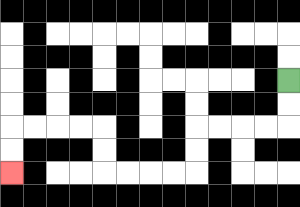{'start': '[12, 3]', 'end': '[0, 7]', 'path_directions': 'D,D,L,L,L,L,D,D,L,L,L,L,U,U,L,L,L,L,D,D', 'path_coordinates': '[[12, 3], [12, 4], [12, 5], [11, 5], [10, 5], [9, 5], [8, 5], [8, 6], [8, 7], [7, 7], [6, 7], [5, 7], [4, 7], [4, 6], [4, 5], [3, 5], [2, 5], [1, 5], [0, 5], [0, 6], [0, 7]]'}